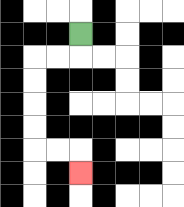{'start': '[3, 1]', 'end': '[3, 7]', 'path_directions': 'D,L,L,D,D,D,D,R,R,D', 'path_coordinates': '[[3, 1], [3, 2], [2, 2], [1, 2], [1, 3], [1, 4], [1, 5], [1, 6], [2, 6], [3, 6], [3, 7]]'}